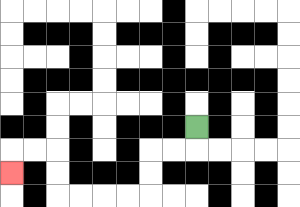{'start': '[8, 5]', 'end': '[0, 7]', 'path_directions': 'D,L,L,D,D,L,L,L,L,U,U,L,L,D', 'path_coordinates': '[[8, 5], [8, 6], [7, 6], [6, 6], [6, 7], [6, 8], [5, 8], [4, 8], [3, 8], [2, 8], [2, 7], [2, 6], [1, 6], [0, 6], [0, 7]]'}